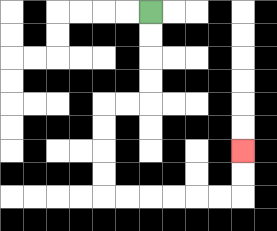{'start': '[6, 0]', 'end': '[10, 6]', 'path_directions': 'D,D,D,D,L,L,D,D,D,D,R,R,R,R,R,R,U,U', 'path_coordinates': '[[6, 0], [6, 1], [6, 2], [6, 3], [6, 4], [5, 4], [4, 4], [4, 5], [4, 6], [4, 7], [4, 8], [5, 8], [6, 8], [7, 8], [8, 8], [9, 8], [10, 8], [10, 7], [10, 6]]'}